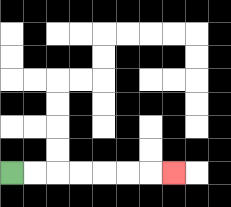{'start': '[0, 7]', 'end': '[7, 7]', 'path_directions': 'R,R,R,R,R,R,R', 'path_coordinates': '[[0, 7], [1, 7], [2, 7], [3, 7], [4, 7], [5, 7], [6, 7], [7, 7]]'}